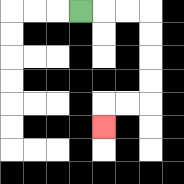{'start': '[3, 0]', 'end': '[4, 5]', 'path_directions': 'R,R,R,D,D,D,D,L,L,D', 'path_coordinates': '[[3, 0], [4, 0], [5, 0], [6, 0], [6, 1], [6, 2], [6, 3], [6, 4], [5, 4], [4, 4], [4, 5]]'}